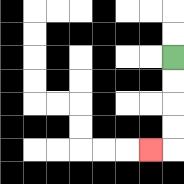{'start': '[7, 2]', 'end': '[6, 6]', 'path_directions': 'D,D,D,D,L', 'path_coordinates': '[[7, 2], [7, 3], [7, 4], [7, 5], [7, 6], [6, 6]]'}